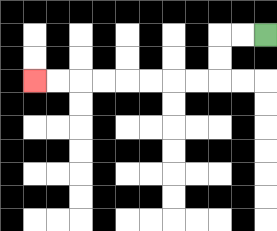{'start': '[11, 1]', 'end': '[1, 3]', 'path_directions': 'L,L,D,D,L,L,L,L,L,L,L,L', 'path_coordinates': '[[11, 1], [10, 1], [9, 1], [9, 2], [9, 3], [8, 3], [7, 3], [6, 3], [5, 3], [4, 3], [3, 3], [2, 3], [1, 3]]'}